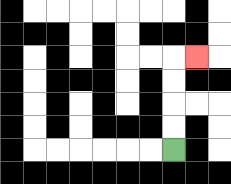{'start': '[7, 6]', 'end': '[8, 2]', 'path_directions': 'U,U,U,U,R', 'path_coordinates': '[[7, 6], [7, 5], [7, 4], [7, 3], [7, 2], [8, 2]]'}